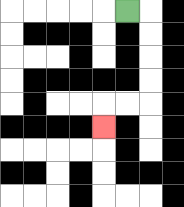{'start': '[5, 0]', 'end': '[4, 5]', 'path_directions': 'R,D,D,D,D,L,L,D', 'path_coordinates': '[[5, 0], [6, 0], [6, 1], [6, 2], [6, 3], [6, 4], [5, 4], [4, 4], [4, 5]]'}